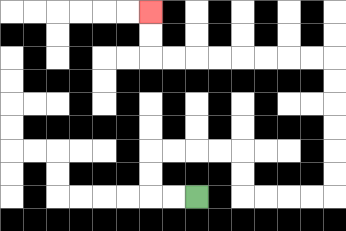{'start': '[8, 8]', 'end': '[6, 0]', 'path_directions': 'L,L,U,U,R,R,R,R,D,D,R,R,R,R,U,U,U,U,U,U,L,L,L,L,L,L,L,L,U,U', 'path_coordinates': '[[8, 8], [7, 8], [6, 8], [6, 7], [6, 6], [7, 6], [8, 6], [9, 6], [10, 6], [10, 7], [10, 8], [11, 8], [12, 8], [13, 8], [14, 8], [14, 7], [14, 6], [14, 5], [14, 4], [14, 3], [14, 2], [13, 2], [12, 2], [11, 2], [10, 2], [9, 2], [8, 2], [7, 2], [6, 2], [6, 1], [6, 0]]'}